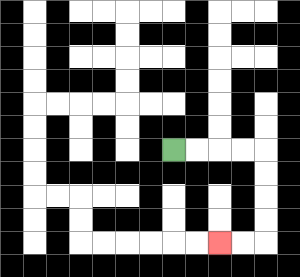{'start': '[7, 6]', 'end': '[9, 10]', 'path_directions': 'R,R,R,R,D,D,D,D,L,L', 'path_coordinates': '[[7, 6], [8, 6], [9, 6], [10, 6], [11, 6], [11, 7], [11, 8], [11, 9], [11, 10], [10, 10], [9, 10]]'}